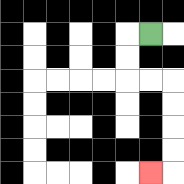{'start': '[6, 1]', 'end': '[6, 7]', 'path_directions': 'L,D,D,R,R,D,D,D,D,L', 'path_coordinates': '[[6, 1], [5, 1], [5, 2], [5, 3], [6, 3], [7, 3], [7, 4], [7, 5], [7, 6], [7, 7], [6, 7]]'}